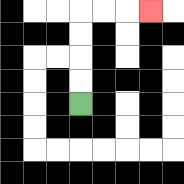{'start': '[3, 4]', 'end': '[6, 0]', 'path_directions': 'U,U,U,U,R,R,R', 'path_coordinates': '[[3, 4], [3, 3], [3, 2], [3, 1], [3, 0], [4, 0], [5, 0], [6, 0]]'}